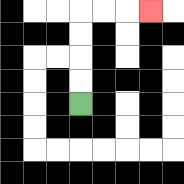{'start': '[3, 4]', 'end': '[6, 0]', 'path_directions': 'U,U,U,U,R,R,R', 'path_coordinates': '[[3, 4], [3, 3], [3, 2], [3, 1], [3, 0], [4, 0], [5, 0], [6, 0]]'}